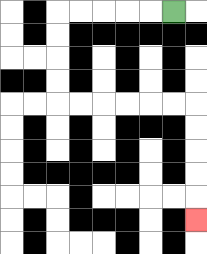{'start': '[7, 0]', 'end': '[8, 9]', 'path_directions': 'L,L,L,L,L,D,D,D,D,R,R,R,R,R,R,D,D,D,D,D', 'path_coordinates': '[[7, 0], [6, 0], [5, 0], [4, 0], [3, 0], [2, 0], [2, 1], [2, 2], [2, 3], [2, 4], [3, 4], [4, 4], [5, 4], [6, 4], [7, 4], [8, 4], [8, 5], [8, 6], [8, 7], [8, 8], [8, 9]]'}